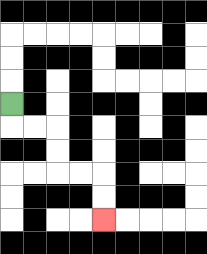{'start': '[0, 4]', 'end': '[4, 9]', 'path_directions': 'D,R,R,D,D,R,R,D,D', 'path_coordinates': '[[0, 4], [0, 5], [1, 5], [2, 5], [2, 6], [2, 7], [3, 7], [4, 7], [4, 8], [4, 9]]'}